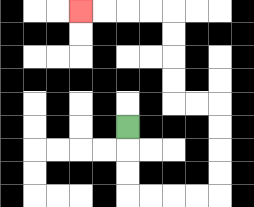{'start': '[5, 5]', 'end': '[3, 0]', 'path_directions': 'D,D,D,R,R,R,R,U,U,U,U,L,L,U,U,U,U,L,L,L,L', 'path_coordinates': '[[5, 5], [5, 6], [5, 7], [5, 8], [6, 8], [7, 8], [8, 8], [9, 8], [9, 7], [9, 6], [9, 5], [9, 4], [8, 4], [7, 4], [7, 3], [7, 2], [7, 1], [7, 0], [6, 0], [5, 0], [4, 0], [3, 0]]'}